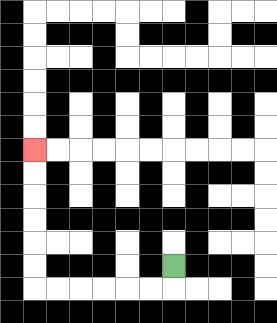{'start': '[7, 11]', 'end': '[1, 6]', 'path_directions': 'D,L,L,L,L,L,L,U,U,U,U,U,U', 'path_coordinates': '[[7, 11], [7, 12], [6, 12], [5, 12], [4, 12], [3, 12], [2, 12], [1, 12], [1, 11], [1, 10], [1, 9], [1, 8], [1, 7], [1, 6]]'}